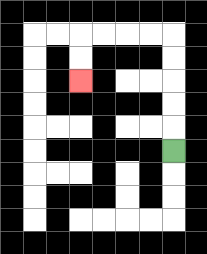{'start': '[7, 6]', 'end': '[3, 3]', 'path_directions': 'U,U,U,U,U,L,L,L,L,D,D', 'path_coordinates': '[[7, 6], [7, 5], [7, 4], [7, 3], [7, 2], [7, 1], [6, 1], [5, 1], [4, 1], [3, 1], [3, 2], [3, 3]]'}